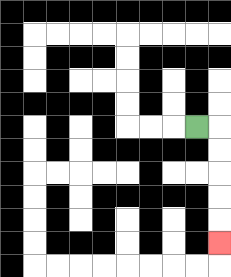{'start': '[8, 5]', 'end': '[9, 10]', 'path_directions': 'R,D,D,D,D,D', 'path_coordinates': '[[8, 5], [9, 5], [9, 6], [9, 7], [9, 8], [9, 9], [9, 10]]'}